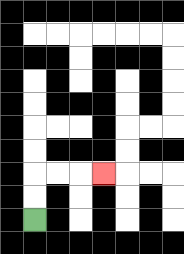{'start': '[1, 9]', 'end': '[4, 7]', 'path_directions': 'U,U,R,R,R', 'path_coordinates': '[[1, 9], [1, 8], [1, 7], [2, 7], [3, 7], [4, 7]]'}